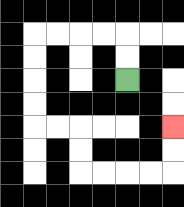{'start': '[5, 3]', 'end': '[7, 5]', 'path_directions': 'U,U,L,L,L,L,D,D,D,D,R,R,D,D,R,R,R,R,U,U', 'path_coordinates': '[[5, 3], [5, 2], [5, 1], [4, 1], [3, 1], [2, 1], [1, 1], [1, 2], [1, 3], [1, 4], [1, 5], [2, 5], [3, 5], [3, 6], [3, 7], [4, 7], [5, 7], [6, 7], [7, 7], [7, 6], [7, 5]]'}